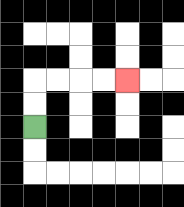{'start': '[1, 5]', 'end': '[5, 3]', 'path_directions': 'U,U,R,R,R,R', 'path_coordinates': '[[1, 5], [1, 4], [1, 3], [2, 3], [3, 3], [4, 3], [5, 3]]'}